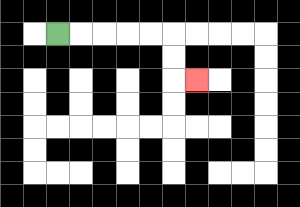{'start': '[2, 1]', 'end': '[8, 3]', 'path_directions': 'R,R,R,R,R,D,D,R', 'path_coordinates': '[[2, 1], [3, 1], [4, 1], [5, 1], [6, 1], [7, 1], [7, 2], [7, 3], [8, 3]]'}